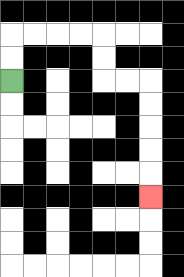{'start': '[0, 3]', 'end': '[6, 8]', 'path_directions': 'U,U,R,R,R,R,D,D,R,R,D,D,D,D,D', 'path_coordinates': '[[0, 3], [0, 2], [0, 1], [1, 1], [2, 1], [3, 1], [4, 1], [4, 2], [4, 3], [5, 3], [6, 3], [6, 4], [6, 5], [6, 6], [6, 7], [6, 8]]'}